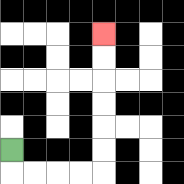{'start': '[0, 6]', 'end': '[4, 1]', 'path_directions': 'D,R,R,R,R,U,U,U,U,U,U', 'path_coordinates': '[[0, 6], [0, 7], [1, 7], [2, 7], [3, 7], [4, 7], [4, 6], [4, 5], [4, 4], [4, 3], [4, 2], [4, 1]]'}